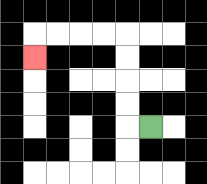{'start': '[6, 5]', 'end': '[1, 2]', 'path_directions': 'L,U,U,U,U,L,L,L,L,D', 'path_coordinates': '[[6, 5], [5, 5], [5, 4], [5, 3], [5, 2], [5, 1], [4, 1], [3, 1], [2, 1], [1, 1], [1, 2]]'}